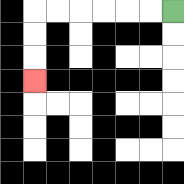{'start': '[7, 0]', 'end': '[1, 3]', 'path_directions': 'L,L,L,L,L,L,D,D,D', 'path_coordinates': '[[7, 0], [6, 0], [5, 0], [4, 0], [3, 0], [2, 0], [1, 0], [1, 1], [1, 2], [1, 3]]'}